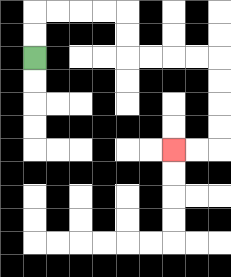{'start': '[1, 2]', 'end': '[7, 6]', 'path_directions': 'U,U,R,R,R,R,D,D,R,R,R,R,D,D,D,D,L,L', 'path_coordinates': '[[1, 2], [1, 1], [1, 0], [2, 0], [3, 0], [4, 0], [5, 0], [5, 1], [5, 2], [6, 2], [7, 2], [8, 2], [9, 2], [9, 3], [9, 4], [9, 5], [9, 6], [8, 6], [7, 6]]'}